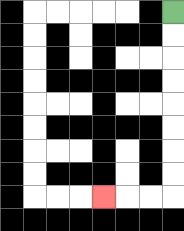{'start': '[7, 0]', 'end': '[4, 8]', 'path_directions': 'D,D,D,D,D,D,D,D,L,L,L', 'path_coordinates': '[[7, 0], [7, 1], [7, 2], [7, 3], [7, 4], [7, 5], [7, 6], [7, 7], [7, 8], [6, 8], [5, 8], [4, 8]]'}